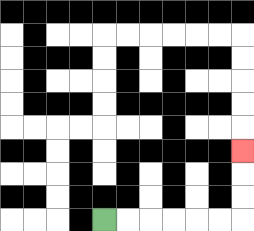{'start': '[4, 9]', 'end': '[10, 6]', 'path_directions': 'R,R,R,R,R,R,U,U,U', 'path_coordinates': '[[4, 9], [5, 9], [6, 9], [7, 9], [8, 9], [9, 9], [10, 9], [10, 8], [10, 7], [10, 6]]'}